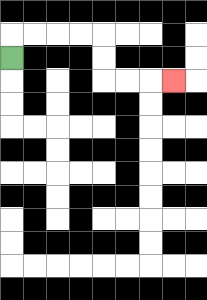{'start': '[0, 2]', 'end': '[7, 3]', 'path_directions': 'U,R,R,R,R,D,D,R,R,R', 'path_coordinates': '[[0, 2], [0, 1], [1, 1], [2, 1], [3, 1], [4, 1], [4, 2], [4, 3], [5, 3], [6, 3], [7, 3]]'}